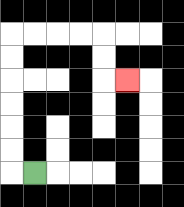{'start': '[1, 7]', 'end': '[5, 3]', 'path_directions': 'L,U,U,U,U,U,U,R,R,R,R,D,D,R', 'path_coordinates': '[[1, 7], [0, 7], [0, 6], [0, 5], [0, 4], [0, 3], [0, 2], [0, 1], [1, 1], [2, 1], [3, 1], [4, 1], [4, 2], [4, 3], [5, 3]]'}